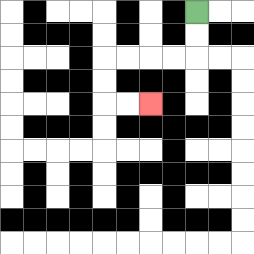{'start': '[8, 0]', 'end': '[6, 4]', 'path_directions': 'D,D,L,L,L,L,D,D,R,R', 'path_coordinates': '[[8, 0], [8, 1], [8, 2], [7, 2], [6, 2], [5, 2], [4, 2], [4, 3], [4, 4], [5, 4], [6, 4]]'}